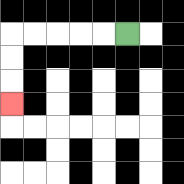{'start': '[5, 1]', 'end': '[0, 4]', 'path_directions': 'L,L,L,L,L,D,D,D', 'path_coordinates': '[[5, 1], [4, 1], [3, 1], [2, 1], [1, 1], [0, 1], [0, 2], [0, 3], [0, 4]]'}